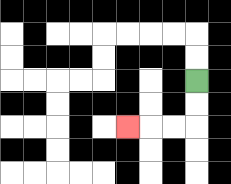{'start': '[8, 3]', 'end': '[5, 5]', 'path_directions': 'D,D,L,L,L', 'path_coordinates': '[[8, 3], [8, 4], [8, 5], [7, 5], [6, 5], [5, 5]]'}